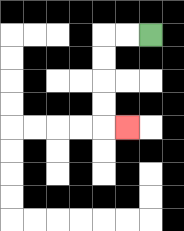{'start': '[6, 1]', 'end': '[5, 5]', 'path_directions': 'L,L,D,D,D,D,R', 'path_coordinates': '[[6, 1], [5, 1], [4, 1], [4, 2], [4, 3], [4, 4], [4, 5], [5, 5]]'}